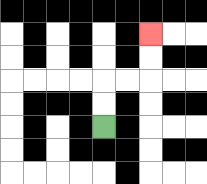{'start': '[4, 5]', 'end': '[6, 1]', 'path_directions': 'U,U,R,R,U,U', 'path_coordinates': '[[4, 5], [4, 4], [4, 3], [5, 3], [6, 3], [6, 2], [6, 1]]'}